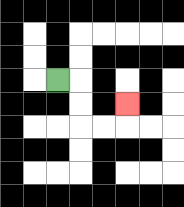{'start': '[2, 3]', 'end': '[5, 4]', 'path_directions': 'R,D,D,R,R,U', 'path_coordinates': '[[2, 3], [3, 3], [3, 4], [3, 5], [4, 5], [5, 5], [5, 4]]'}